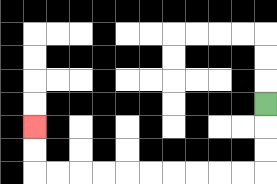{'start': '[11, 4]', 'end': '[1, 5]', 'path_directions': 'D,D,D,L,L,L,L,L,L,L,L,L,L,U,U', 'path_coordinates': '[[11, 4], [11, 5], [11, 6], [11, 7], [10, 7], [9, 7], [8, 7], [7, 7], [6, 7], [5, 7], [4, 7], [3, 7], [2, 7], [1, 7], [1, 6], [1, 5]]'}